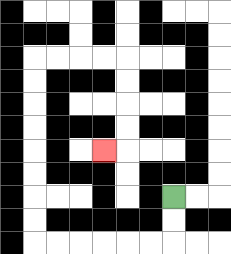{'start': '[7, 8]', 'end': '[4, 6]', 'path_directions': 'D,D,L,L,L,L,L,L,U,U,U,U,U,U,U,U,R,R,R,R,D,D,D,D,L', 'path_coordinates': '[[7, 8], [7, 9], [7, 10], [6, 10], [5, 10], [4, 10], [3, 10], [2, 10], [1, 10], [1, 9], [1, 8], [1, 7], [1, 6], [1, 5], [1, 4], [1, 3], [1, 2], [2, 2], [3, 2], [4, 2], [5, 2], [5, 3], [5, 4], [5, 5], [5, 6], [4, 6]]'}